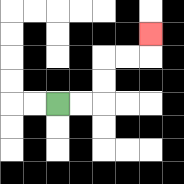{'start': '[2, 4]', 'end': '[6, 1]', 'path_directions': 'R,R,U,U,R,R,U', 'path_coordinates': '[[2, 4], [3, 4], [4, 4], [4, 3], [4, 2], [5, 2], [6, 2], [6, 1]]'}